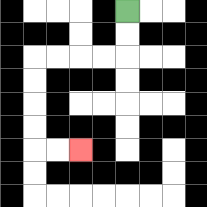{'start': '[5, 0]', 'end': '[3, 6]', 'path_directions': 'D,D,L,L,L,L,D,D,D,D,R,R', 'path_coordinates': '[[5, 0], [5, 1], [5, 2], [4, 2], [3, 2], [2, 2], [1, 2], [1, 3], [1, 4], [1, 5], [1, 6], [2, 6], [3, 6]]'}